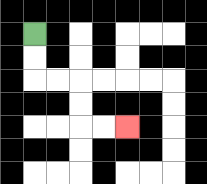{'start': '[1, 1]', 'end': '[5, 5]', 'path_directions': 'D,D,R,R,D,D,R,R', 'path_coordinates': '[[1, 1], [1, 2], [1, 3], [2, 3], [3, 3], [3, 4], [3, 5], [4, 5], [5, 5]]'}